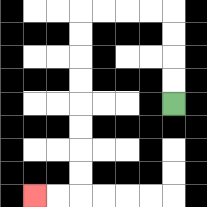{'start': '[7, 4]', 'end': '[1, 8]', 'path_directions': 'U,U,U,U,L,L,L,L,D,D,D,D,D,D,D,D,L,L', 'path_coordinates': '[[7, 4], [7, 3], [7, 2], [7, 1], [7, 0], [6, 0], [5, 0], [4, 0], [3, 0], [3, 1], [3, 2], [3, 3], [3, 4], [3, 5], [3, 6], [3, 7], [3, 8], [2, 8], [1, 8]]'}